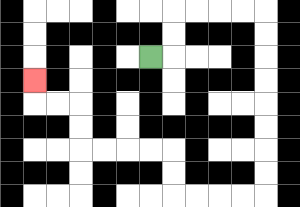{'start': '[6, 2]', 'end': '[1, 3]', 'path_directions': 'R,U,U,R,R,R,R,D,D,D,D,D,D,D,D,L,L,L,L,U,U,L,L,L,L,U,U,L,L,U', 'path_coordinates': '[[6, 2], [7, 2], [7, 1], [7, 0], [8, 0], [9, 0], [10, 0], [11, 0], [11, 1], [11, 2], [11, 3], [11, 4], [11, 5], [11, 6], [11, 7], [11, 8], [10, 8], [9, 8], [8, 8], [7, 8], [7, 7], [7, 6], [6, 6], [5, 6], [4, 6], [3, 6], [3, 5], [3, 4], [2, 4], [1, 4], [1, 3]]'}